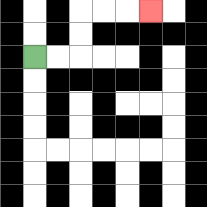{'start': '[1, 2]', 'end': '[6, 0]', 'path_directions': 'R,R,U,U,R,R,R', 'path_coordinates': '[[1, 2], [2, 2], [3, 2], [3, 1], [3, 0], [4, 0], [5, 0], [6, 0]]'}